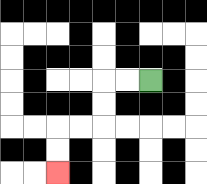{'start': '[6, 3]', 'end': '[2, 7]', 'path_directions': 'L,L,D,D,L,L,D,D', 'path_coordinates': '[[6, 3], [5, 3], [4, 3], [4, 4], [4, 5], [3, 5], [2, 5], [2, 6], [2, 7]]'}